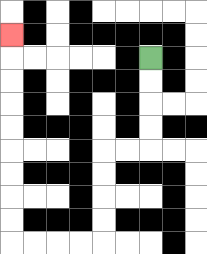{'start': '[6, 2]', 'end': '[0, 1]', 'path_directions': 'D,D,D,D,L,L,D,D,D,D,L,L,L,L,U,U,U,U,U,U,U,U,U', 'path_coordinates': '[[6, 2], [6, 3], [6, 4], [6, 5], [6, 6], [5, 6], [4, 6], [4, 7], [4, 8], [4, 9], [4, 10], [3, 10], [2, 10], [1, 10], [0, 10], [0, 9], [0, 8], [0, 7], [0, 6], [0, 5], [0, 4], [0, 3], [0, 2], [0, 1]]'}